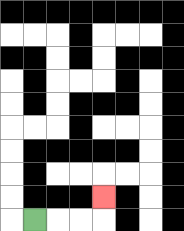{'start': '[1, 9]', 'end': '[4, 8]', 'path_directions': 'R,R,R,U', 'path_coordinates': '[[1, 9], [2, 9], [3, 9], [4, 9], [4, 8]]'}